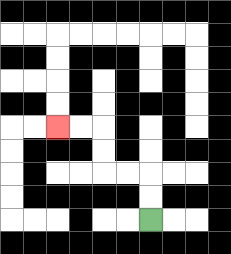{'start': '[6, 9]', 'end': '[2, 5]', 'path_directions': 'U,U,L,L,U,U,L,L', 'path_coordinates': '[[6, 9], [6, 8], [6, 7], [5, 7], [4, 7], [4, 6], [4, 5], [3, 5], [2, 5]]'}